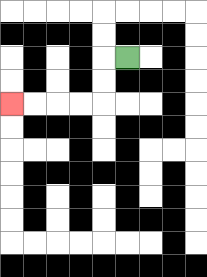{'start': '[5, 2]', 'end': '[0, 4]', 'path_directions': 'L,D,D,L,L,L,L', 'path_coordinates': '[[5, 2], [4, 2], [4, 3], [4, 4], [3, 4], [2, 4], [1, 4], [0, 4]]'}